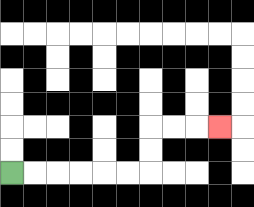{'start': '[0, 7]', 'end': '[9, 5]', 'path_directions': 'R,R,R,R,R,R,U,U,R,R,R', 'path_coordinates': '[[0, 7], [1, 7], [2, 7], [3, 7], [4, 7], [5, 7], [6, 7], [6, 6], [6, 5], [7, 5], [8, 5], [9, 5]]'}